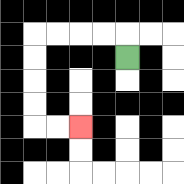{'start': '[5, 2]', 'end': '[3, 5]', 'path_directions': 'U,L,L,L,L,D,D,D,D,R,R', 'path_coordinates': '[[5, 2], [5, 1], [4, 1], [3, 1], [2, 1], [1, 1], [1, 2], [1, 3], [1, 4], [1, 5], [2, 5], [3, 5]]'}